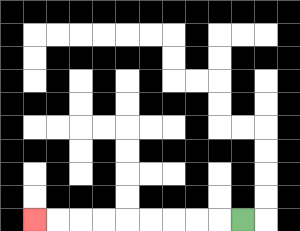{'start': '[10, 9]', 'end': '[1, 9]', 'path_directions': 'L,L,L,L,L,L,L,L,L', 'path_coordinates': '[[10, 9], [9, 9], [8, 9], [7, 9], [6, 9], [5, 9], [4, 9], [3, 9], [2, 9], [1, 9]]'}